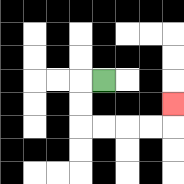{'start': '[4, 3]', 'end': '[7, 4]', 'path_directions': 'L,D,D,R,R,R,R,U', 'path_coordinates': '[[4, 3], [3, 3], [3, 4], [3, 5], [4, 5], [5, 5], [6, 5], [7, 5], [7, 4]]'}